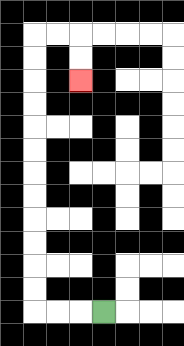{'start': '[4, 13]', 'end': '[3, 3]', 'path_directions': 'L,L,L,U,U,U,U,U,U,U,U,U,U,U,U,R,R,D,D', 'path_coordinates': '[[4, 13], [3, 13], [2, 13], [1, 13], [1, 12], [1, 11], [1, 10], [1, 9], [1, 8], [1, 7], [1, 6], [1, 5], [1, 4], [1, 3], [1, 2], [1, 1], [2, 1], [3, 1], [3, 2], [3, 3]]'}